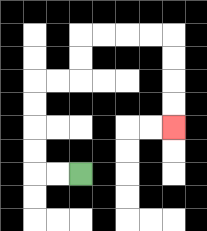{'start': '[3, 7]', 'end': '[7, 5]', 'path_directions': 'L,L,U,U,U,U,R,R,U,U,R,R,R,R,D,D,D,D', 'path_coordinates': '[[3, 7], [2, 7], [1, 7], [1, 6], [1, 5], [1, 4], [1, 3], [2, 3], [3, 3], [3, 2], [3, 1], [4, 1], [5, 1], [6, 1], [7, 1], [7, 2], [7, 3], [7, 4], [7, 5]]'}